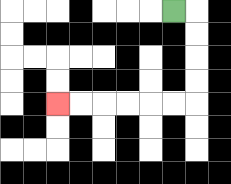{'start': '[7, 0]', 'end': '[2, 4]', 'path_directions': 'R,D,D,D,D,L,L,L,L,L,L', 'path_coordinates': '[[7, 0], [8, 0], [8, 1], [8, 2], [8, 3], [8, 4], [7, 4], [6, 4], [5, 4], [4, 4], [3, 4], [2, 4]]'}